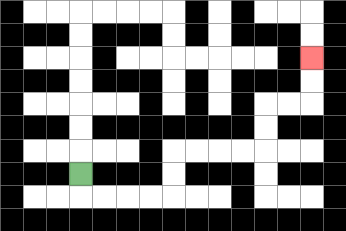{'start': '[3, 7]', 'end': '[13, 2]', 'path_directions': 'D,R,R,R,R,U,U,R,R,R,R,U,U,R,R,U,U', 'path_coordinates': '[[3, 7], [3, 8], [4, 8], [5, 8], [6, 8], [7, 8], [7, 7], [7, 6], [8, 6], [9, 6], [10, 6], [11, 6], [11, 5], [11, 4], [12, 4], [13, 4], [13, 3], [13, 2]]'}